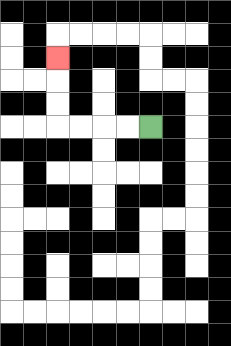{'start': '[6, 5]', 'end': '[2, 2]', 'path_directions': 'L,L,L,L,U,U,U', 'path_coordinates': '[[6, 5], [5, 5], [4, 5], [3, 5], [2, 5], [2, 4], [2, 3], [2, 2]]'}